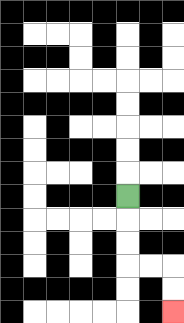{'start': '[5, 8]', 'end': '[7, 13]', 'path_directions': 'D,D,D,R,R,D,D', 'path_coordinates': '[[5, 8], [5, 9], [5, 10], [5, 11], [6, 11], [7, 11], [7, 12], [7, 13]]'}